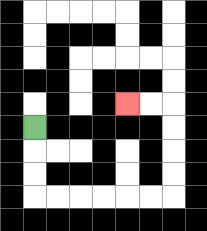{'start': '[1, 5]', 'end': '[5, 4]', 'path_directions': 'D,D,D,R,R,R,R,R,R,U,U,U,U,L,L', 'path_coordinates': '[[1, 5], [1, 6], [1, 7], [1, 8], [2, 8], [3, 8], [4, 8], [5, 8], [6, 8], [7, 8], [7, 7], [7, 6], [7, 5], [7, 4], [6, 4], [5, 4]]'}